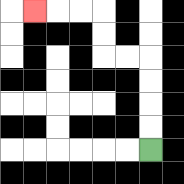{'start': '[6, 6]', 'end': '[1, 0]', 'path_directions': 'U,U,U,U,L,L,U,U,L,L,L', 'path_coordinates': '[[6, 6], [6, 5], [6, 4], [6, 3], [6, 2], [5, 2], [4, 2], [4, 1], [4, 0], [3, 0], [2, 0], [1, 0]]'}